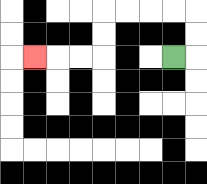{'start': '[7, 2]', 'end': '[1, 2]', 'path_directions': 'R,U,U,L,L,L,L,D,D,L,L,L', 'path_coordinates': '[[7, 2], [8, 2], [8, 1], [8, 0], [7, 0], [6, 0], [5, 0], [4, 0], [4, 1], [4, 2], [3, 2], [2, 2], [1, 2]]'}